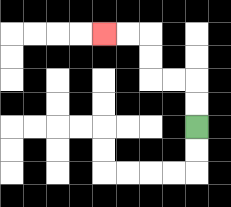{'start': '[8, 5]', 'end': '[4, 1]', 'path_directions': 'U,U,L,L,U,U,L,L', 'path_coordinates': '[[8, 5], [8, 4], [8, 3], [7, 3], [6, 3], [6, 2], [6, 1], [5, 1], [4, 1]]'}